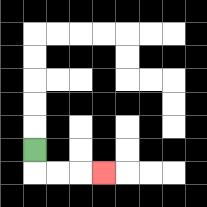{'start': '[1, 6]', 'end': '[4, 7]', 'path_directions': 'D,R,R,R', 'path_coordinates': '[[1, 6], [1, 7], [2, 7], [3, 7], [4, 7]]'}